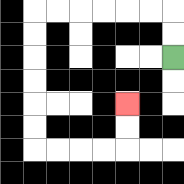{'start': '[7, 2]', 'end': '[5, 4]', 'path_directions': 'U,U,L,L,L,L,L,L,D,D,D,D,D,D,R,R,R,R,U,U', 'path_coordinates': '[[7, 2], [7, 1], [7, 0], [6, 0], [5, 0], [4, 0], [3, 0], [2, 0], [1, 0], [1, 1], [1, 2], [1, 3], [1, 4], [1, 5], [1, 6], [2, 6], [3, 6], [4, 6], [5, 6], [5, 5], [5, 4]]'}